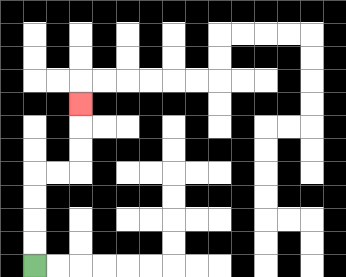{'start': '[1, 11]', 'end': '[3, 4]', 'path_directions': 'U,U,U,U,R,R,U,U,U', 'path_coordinates': '[[1, 11], [1, 10], [1, 9], [1, 8], [1, 7], [2, 7], [3, 7], [3, 6], [3, 5], [3, 4]]'}